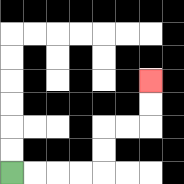{'start': '[0, 7]', 'end': '[6, 3]', 'path_directions': 'R,R,R,R,U,U,R,R,U,U', 'path_coordinates': '[[0, 7], [1, 7], [2, 7], [3, 7], [4, 7], [4, 6], [4, 5], [5, 5], [6, 5], [6, 4], [6, 3]]'}